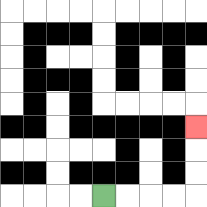{'start': '[4, 8]', 'end': '[8, 5]', 'path_directions': 'R,R,R,R,U,U,U', 'path_coordinates': '[[4, 8], [5, 8], [6, 8], [7, 8], [8, 8], [8, 7], [8, 6], [8, 5]]'}